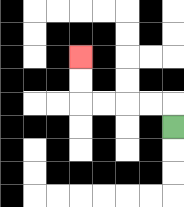{'start': '[7, 5]', 'end': '[3, 2]', 'path_directions': 'U,L,L,L,L,U,U', 'path_coordinates': '[[7, 5], [7, 4], [6, 4], [5, 4], [4, 4], [3, 4], [3, 3], [3, 2]]'}